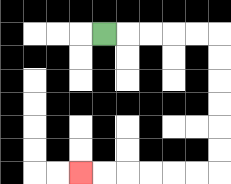{'start': '[4, 1]', 'end': '[3, 7]', 'path_directions': 'R,R,R,R,R,D,D,D,D,D,D,L,L,L,L,L,L', 'path_coordinates': '[[4, 1], [5, 1], [6, 1], [7, 1], [8, 1], [9, 1], [9, 2], [9, 3], [9, 4], [9, 5], [9, 6], [9, 7], [8, 7], [7, 7], [6, 7], [5, 7], [4, 7], [3, 7]]'}